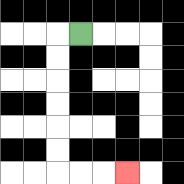{'start': '[3, 1]', 'end': '[5, 7]', 'path_directions': 'L,D,D,D,D,D,D,R,R,R', 'path_coordinates': '[[3, 1], [2, 1], [2, 2], [2, 3], [2, 4], [2, 5], [2, 6], [2, 7], [3, 7], [4, 7], [5, 7]]'}